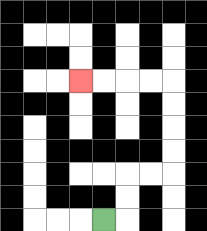{'start': '[4, 9]', 'end': '[3, 3]', 'path_directions': 'R,U,U,R,R,U,U,U,U,L,L,L,L', 'path_coordinates': '[[4, 9], [5, 9], [5, 8], [5, 7], [6, 7], [7, 7], [7, 6], [7, 5], [7, 4], [7, 3], [6, 3], [5, 3], [4, 3], [3, 3]]'}